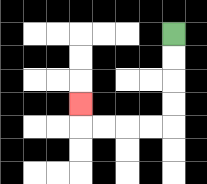{'start': '[7, 1]', 'end': '[3, 4]', 'path_directions': 'D,D,D,D,L,L,L,L,U', 'path_coordinates': '[[7, 1], [7, 2], [7, 3], [7, 4], [7, 5], [6, 5], [5, 5], [4, 5], [3, 5], [3, 4]]'}